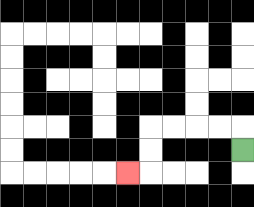{'start': '[10, 6]', 'end': '[5, 7]', 'path_directions': 'U,L,L,L,L,D,D,L', 'path_coordinates': '[[10, 6], [10, 5], [9, 5], [8, 5], [7, 5], [6, 5], [6, 6], [6, 7], [5, 7]]'}